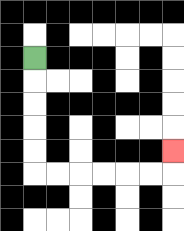{'start': '[1, 2]', 'end': '[7, 6]', 'path_directions': 'D,D,D,D,D,R,R,R,R,R,R,U', 'path_coordinates': '[[1, 2], [1, 3], [1, 4], [1, 5], [1, 6], [1, 7], [2, 7], [3, 7], [4, 7], [5, 7], [6, 7], [7, 7], [7, 6]]'}